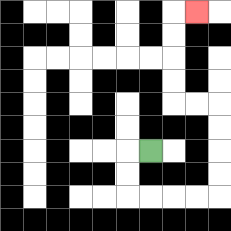{'start': '[6, 6]', 'end': '[8, 0]', 'path_directions': 'L,D,D,R,R,R,R,U,U,U,U,L,L,U,U,U,U,R', 'path_coordinates': '[[6, 6], [5, 6], [5, 7], [5, 8], [6, 8], [7, 8], [8, 8], [9, 8], [9, 7], [9, 6], [9, 5], [9, 4], [8, 4], [7, 4], [7, 3], [7, 2], [7, 1], [7, 0], [8, 0]]'}